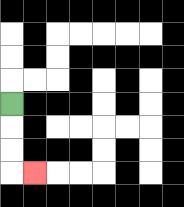{'start': '[0, 4]', 'end': '[1, 7]', 'path_directions': 'D,D,D,R', 'path_coordinates': '[[0, 4], [0, 5], [0, 6], [0, 7], [1, 7]]'}